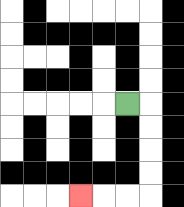{'start': '[5, 4]', 'end': '[3, 8]', 'path_directions': 'R,D,D,D,D,L,L,L', 'path_coordinates': '[[5, 4], [6, 4], [6, 5], [6, 6], [6, 7], [6, 8], [5, 8], [4, 8], [3, 8]]'}